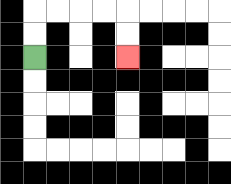{'start': '[1, 2]', 'end': '[5, 2]', 'path_directions': 'U,U,R,R,R,R,D,D', 'path_coordinates': '[[1, 2], [1, 1], [1, 0], [2, 0], [3, 0], [4, 0], [5, 0], [5, 1], [5, 2]]'}